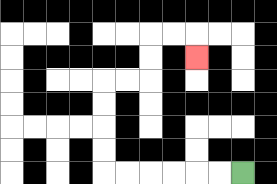{'start': '[10, 7]', 'end': '[8, 2]', 'path_directions': 'L,L,L,L,L,L,U,U,U,U,R,R,U,U,R,R,D', 'path_coordinates': '[[10, 7], [9, 7], [8, 7], [7, 7], [6, 7], [5, 7], [4, 7], [4, 6], [4, 5], [4, 4], [4, 3], [5, 3], [6, 3], [6, 2], [6, 1], [7, 1], [8, 1], [8, 2]]'}